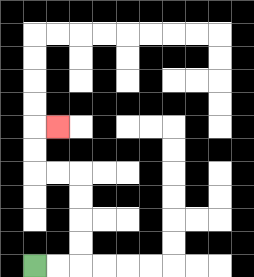{'start': '[1, 11]', 'end': '[2, 5]', 'path_directions': 'R,R,U,U,U,U,L,L,U,U,R', 'path_coordinates': '[[1, 11], [2, 11], [3, 11], [3, 10], [3, 9], [3, 8], [3, 7], [2, 7], [1, 7], [1, 6], [1, 5], [2, 5]]'}